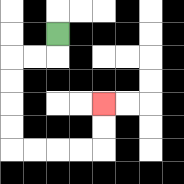{'start': '[2, 1]', 'end': '[4, 4]', 'path_directions': 'D,L,L,D,D,D,D,R,R,R,R,U,U', 'path_coordinates': '[[2, 1], [2, 2], [1, 2], [0, 2], [0, 3], [0, 4], [0, 5], [0, 6], [1, 6], [2, 6], [3, 6], [4, 6], [4, 5], [4, 4]]'}